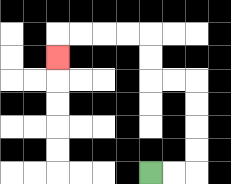{'start': '[6, 7]', 'end': '[2, 2]', 'path_directions': 'R,R,U,U,U,U,L,L,U,U,L,L,L,L,D', 'path_coordinates': '[[6, 7], [7, 7], [8, 7], [8, 6], [8, 5], [8, 4], [8, 3], [7, 3], [6, 3], [6, 2], [6, 1], [5, 1], [4, 1], [3, 1], [2, 1], [2, 2]]'}